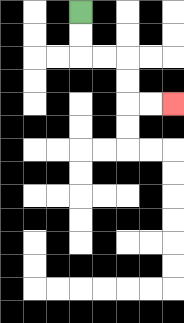{'start': '[3, 0]', 'end': '[7, 4]', 'path_directions': 'D,D,R,R,D,D,R,R', 'path_coordinates': '[[3, 0], [3, 1], [3, 2], [4, 2], [5, 2], [5, 3], [5, 4], [6, 4], [7, 4]]'}